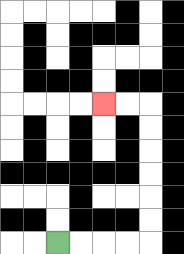{'start': '[2, 10]', 'end': '[4, 4]', 'path_directions': 'R,R,R,R,U,U,U,U,U,U,L,L', 'path_coordinates': '[[2, 10], [3, 10], [4, 10], [5, 10], [6, 10], [6, 9], [6, 8], [6, 7], [6, 6], [6, 5], [6, 4], [5, 4], [4, 4]]'}